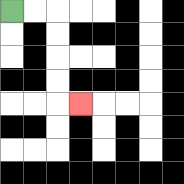{'start': '[0, 0]', 'end': '[3, 4]', 'path_directions': 'R,R,D,D,D,D,R', 'path_coordinates': '[[0, 0], [1, 0], [2, 0], [2, 1], [2, 2], [2, 3], [2, 4], [3, 4]]'}